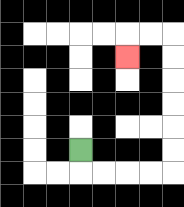{'start': '[3, 6]', 'end': '[5, 2]', 'path_directions': 'D,R,R,R,R,U,U,U,U,U,U,L,L,D', 'path_coordinates': '[[3, 6], [3, 7], [4, 7], [5, 7], [6, 7], [7, 7], [7, 6], [7, 5], [7, 4], [7, 3], [7, 2], [7, 1], [6, 1], [5, 1], [5, 2]]'}